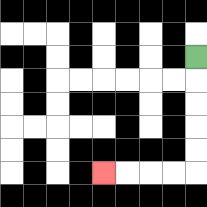{'start': '[8, 2]', 'end': '[4, 7]', 'path_directions': 'D,D,D,D,D,L,L,L,L', 'path_coordinates': '[[8, 2], [8, 3], [8, 4], [8, 5], [8, 6], [8, 7], [7, 7], [6, 7], [5, 7], [4, 7]]'}